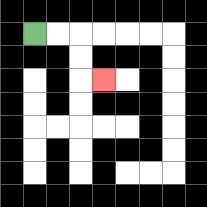{'start': '[1, 1]', 'end': '[4, 3]', 'path_directions': 'R,R,D,D,R', 'path_coordinates': '[[1, 1], [2, 1], [3, 1], [3, 2], [3, 3], [4, 3]]'}